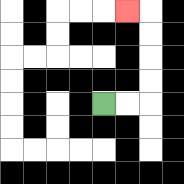{'start': '[4, 4]', 'end': '[5, 0]', 'path_directions': 'R,R,U,U,U,U,L', 'path_coordinates': '[[4, 4], [5, 4], [6, 4], [6, 3], [6, 2], [6, 1], [6, 0], [5, 0]]'}